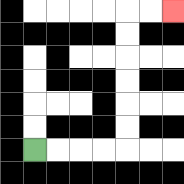{'start': '[1, 6]', 'end': '[7, 0]', 'path_directions': 'R,R,R,R,U,U,U,U,U,U,R,R', 'path_coordinates': '[[1, 6], [2, 6], [3, 6], [4, 6], [5, 6], [5, 5], [5, 4], [5, 3], [5, 2], [5, 1], [5, 0], [6, 0], [7, 0]]'}